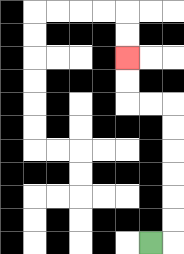{'start': '[6, 10]', 'end': '[5, 2]', 'path_directions': 'R,U,U,U,U,U,U,L,L,U,U', 'path_coordinates': '[[6, 10], [7, 10], [7, 9], [7, 8], [7, 7], [7, 6], [7, 5], [7, 4], [6, 4], [5, 4], [5, 3], [5, 2]]'}